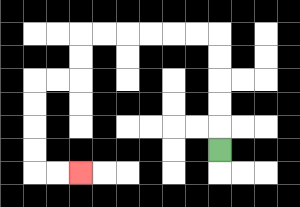{'start': '[9, 6]', 'end': '[3, 7]', 'path_directions': 'U,U,U,U,U,L,L,L,L,L,L,D,D,L,L,D,D,D,D,R,R', 'path_coordinates': '[[9, 6], [9, 5], [9, 4], [9, 3], [9, 2], [9, 1], [8, 1], [7, 1], [6, 1], [5, 1], [4, 1], [3, 1], [3, 2], [3, 3], [2, 3], [1, 3], [1, 4], [1, 5], [1, 6], [1, 7], [2, 7], [3, 7]]'}